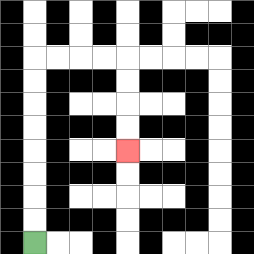{'start': '[1, 10]', 'end': '[5, 6]', 'path_directions': 'U,U,U,U,U,U,U,U,R,R,R,R,D,D,D,D', 'path_coordinates': '[[1, 10], [1, 9], [1, 8], [1, 7], [1, 6], [1, 5], [1, 4], [1, 3], [1, 2], [2, 2], [3, 2], [4, 2], [5, 2], [5, 3], [5, 4], [5, 5], [5, 6]]'}